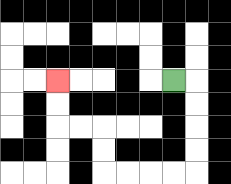{'start': '[7, 3]', 'end': '[2, 3]', 'path_directions': 'R,D,D,D,D,L,L,L,L,U,U,L,L,U,U', 'path_coordinates': '[[7, 3], [8, 3], [8, 4], [8, 5], [8, 6], [8, 7], [7, 7], [6, 7], [5, 7], [4, 7], [4, 6], [4, 5], [3, 5], [2, 5], [2, 4], [2, 3]]'}